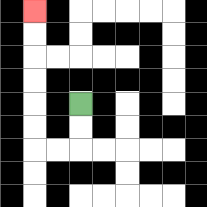{'start': '[3, 4]', 'end': '[1, 0]', 'path_directions': 'D,D,L,L,U,U,U,U,U,U', 'path_coordinates': '[[3, 4], [3, 5], [3, 6], [2, 6], [1, 6], [1, 5], [1, 4], [1, 3], [1, 2], [1, 1], [1, 0]]'}